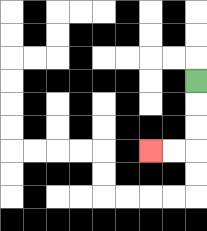{'start': '[8, 3]', 'end': '[6, 6]', 'path_directions': 'D,D,D,L,L', 'path_coordinates': '[[8, 3], [8, 4], [8, 5], [8, 6], [7, 6], [6, 6]]'}